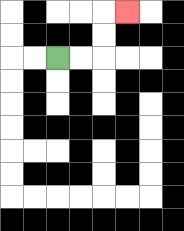{'start': '[2, 2]', 'end': '[5, 0]', 'path_directions': 'R,R,U,U,R', 'path_coordinates': '[[2, 2], [3, 2], [4, 2], [4, 1], [4, 0], [5, 0]]'}